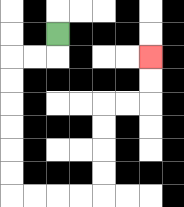{'start': '[2, 1]', 'end': '[6, 2]', 'path_directions': 'D,L,L,D,D,D,D,D,D,R,R,R,R,U,U,U,U,R,R,U,U', 'path_coordinates': '[[2, 1], [2, 2], [1, 2], [0, 2], [0, 3], [0, 4], [0, 5], [0, 6], [0, 7], [0, 8], [1, 8], [2, 8], [3, 8], [4, 8], [4, 7], [4, 6], [4, 5], [4, 4], [5, 4], [6, 4], [6, 3], [6, 2]]'}